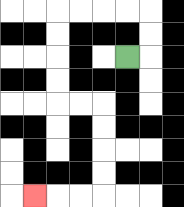{'start': '[5, 2]', 'end': '[1, 8]', 'path_directions': 'R,U,U,L,L,L,L,D,D,D,D,R,R,D,D,D,D,L,L,L', 'path_coordinates': '[[5, 2], [6, 2], [6, 1], [6, 0], [5, 0], [4, 0], [3, 0], [2, 0], [2, 1], [2, 2], [2, 3], [2, 4], [3, 4], [4, 4], [4, 5], [4, 6], [4, 7], [4, 8], [3, 8], [2, 8], [1, 8]]'}